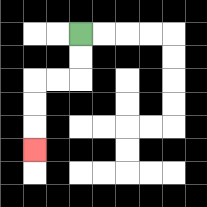{'start': '[3, 1]', 'end': '[1, 6]', 'path_directions': 'D,D,L,L,D,D,D', 'path_coordinates': '[[3, 1], [3, 2], [3, 3], [2, 3], [1, 3], [1, 4], [1, 5], [1, 6]]'}